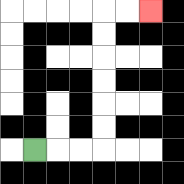{'start': '[1, 6]', 'end': '[6, 0]', 'path_directions': 'R,R,R,U,U,U,U,U,U,R,R', 'path_coordinates': '[[1, 6], [2, 6], [3, 6], [4, 6], [4, 5], [4, 4], [4, 3], [4, 2], [4, 1], [4, 0], [5, 0], [6, 0]]'}